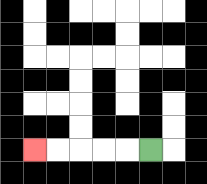{'start': '[6, 6]', 'end': '[1, 6]', 'path_directions': 'L,L,L,L,L', 'path_coordinates': '[[6, 6], [5, 6], [4, 6], [3, 6], [2, 6], [1, 6]]'}